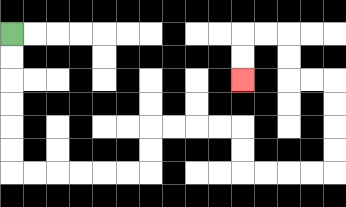{'start': '[0, 1]', 'end': '[10, 3]', 'path_directions': 'D,D,D,D,D,D,R,R,R,R,R,R,U,U,R,R,R,R,D,D,R,R,R,R,U,U,U,U,L,L,U,U,L,L,D,D', 'path_coordinates': '[[0, 1], [0, 2], [0, 3], [0, 4], [0, 5], [0, 6], [0, 7], [1, 7], [2, 7], [3, 7], [4, 7], [5, 7], [6, 7], [6, 6], [6, 5], [7, 5], [8, 5], [9, 5], [10, 5], [10, 6], [10, 7], [11, 7], [12, 7], [13, 7], [14, 7], [14, 6], [14, 5], [14, 4], [14, 3], [13, 3], [12, 3], [12, 2], [12, 1], [11, 1], [10, 1], [10, 2], [10, 3]]'}